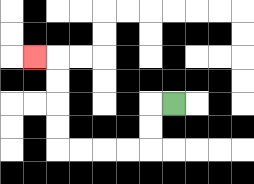{'start': '[7, 4]', 'end': '[1, 2]', 'path_directions': 'L,D,D,L,L,L,L,U,U,U,U,L', 'path_coordinates': '[[7, 4], [6, 4], [6, 5], [6, 6], [5, 6], [4, 6], [3, 6], [2, 6], [2, 5], [2, 4], [2, 3], [2, 2], [1, 2]]'}